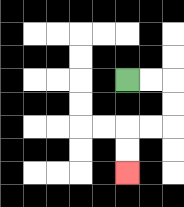{'start': '[5, 3]', 'end': '[5, 7]', 'path_directions': 'R,R,D,D,L,L,D,D', 'path_coordinates': '[[5, 3], [6, 3], [7, 3], [7, 4], [7, 5], [6, 5], [5, 5], [5, 6], [5, 7]]'}